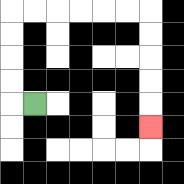{'start': '[1, 4]', 'end': '[6, 5]', 'path_directions': 'L,U,U,U,U,R,R,R,R,R,R,D,D,D,D,D', 'path_coordinates': '[[1, 4], [0, 4], [0, 3], [0, 2], [0, 1], [0, 0], [1, 0], [2, 0], [3, 0], [4, 0], [5, 0], [6, 0], [6, 1], [6, 2], [6, 3], [6, 4], [6, 5]]'}